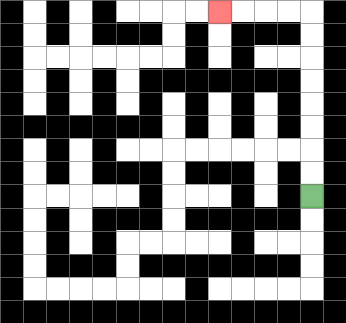{'start': '[13, 8]', 'end': '[9, 0]', 'path_directions': 'U,U,U,U,U,U,U,U,L,L,L,L', 'path_coordinates': '[[13, 8], [13, 7], [13, 6], [13, 5], [13, 4], [13, 3], [13, 2], [13, 1], [13, 0], [12, 0], [11, 0], [10, 0], [9, 0]]'}